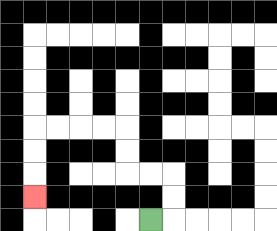{'start': '[6, 9]', 'end': '[1, 8]', 'path_directions': 'R,U,U,L,L,U,U,L,L,L,L,D,D,D', 'path_coordinates': '[[6, 9], [7, 9], [7, 8], [7, 7], [6, 7], [5, 7], [5, 6], [5, 5], [4, 5], [3, 5], [2, 5], [1, 5], [1, 6], [1, 7], [1, 8]]'}